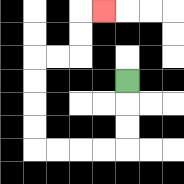{'start': '[5, 3]', 'end': '[4, 0]', 'path_directions': 'D,D,D,L,L,L,L,U,U,U,U,R,R,U,U,R', 'path_coordinates': '[[5, 3], [5, 4], [5, 5], [5, 6], [4, 6], [3, 6], [2, 6], [1, 6], [1, 5], [1, 4], [1, 3], [1, 2], [2, 2], [3, 2], [3, 1], [3, 0], [4, 0]]'}